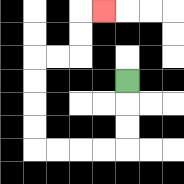{'start': '[5, 3]', 'end': '[4, 0]', 'path_directions': 'D,D,D,L,L,L,L,U,U,U,U,R,R,U,U,R', 'path_coordinates': '[[5, 3], [5, 4], [5, 5], [5, 6], [4, 6], [3, 6], [2, 6], [1, 6], [1, 5], [1, 4], [1, 3], [1, 2], [2, 2], [3, 2], [3, 1], [3, 0], [4, 0]]'}